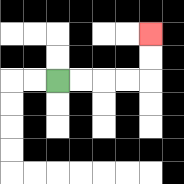{'start': '[2, 3]', 'end': '[6, 1]', 'path_directions': 'R,R,R,R,U,U', 'path_coordinates': '[[2, 3], [3, 3], [4, 3], [5, 3], [6, 3], [6, 2], [6, 1]]'}